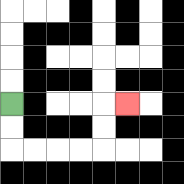{'start': '[0, 4]', 'end': '[5, 4]', 'path_directions': 'D,D,R,R,R,R,U,U,R', 'path_coordinates': '[[0, 4], [0, 5], [0, 6], [1, 6], [2, 6], [3, 6], [4, 6], [4, 5], [4, 4], [5, 4]]'}